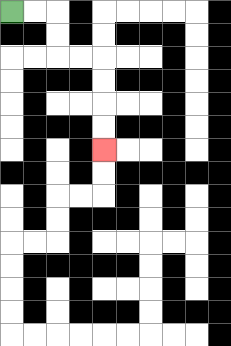{'start': '[0, 0]', 'end': '[4, 6]', 'path_directions': 'R,R,D,D,R,R,D,D,D,D', 'path_coordinates': '[[0, 0], [1, 0], [2, 0], [2, 1], [2, 2], [3, 2], [4, 2], [4, 3], [4, 4], [4, 5], [4, 6]]'}